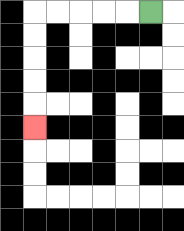{'start': '[6, 0]', 'end': '[1, 5]', 'path_directions': 'L,L,L,L,L,D,D,D,D,D', 'path_coordinates': '[[6, 0], [5, 0], [4, 0], [3, 0], [2, 0], [1, 0], [1, 1], [1, 2], [1, 3], [1, 4], [1, 5]]'}